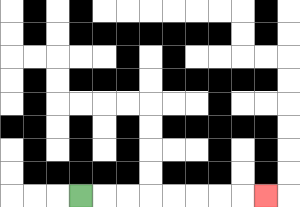{'start': '[3, 8]', 'end': '[11, 8]', 'path_directions': 'R,R,R,R,R,R,R,R', 'path_coordinates': '[[3, 8], [4, 8], [5, 8], [6, 8], [7, 8], [8, 8], [9, 8], [10, 8], [11, 8]]'}